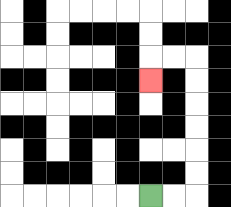{'start': '[6, 8]', 'end': '[6, 3]', 'path_directions': 'R,R,U,U,U,U,U,U,L,L,D', 'path_coordinates': '[[6, 8], [7, 8], [8, 8], [8, 7], [8, 6], [8, 5], [8, 4], [8, 3], [8, 2], [7, 2], [6, 2], [6, 3]]'}